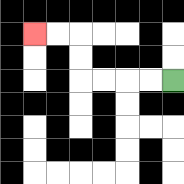{'start': '[7, 3]', 'end': '[1, 1]', 'path_directions': 'L,L,L,L,U,U,L,L', 'path_coordinates': '[[7, 3], [6, 3], [5, 3], [4, 3], [3, 3], [3, 2], [3, 1], [2, 1], [1, 1]]'}